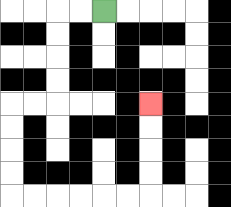{'start': '[4, 0]', 'end': '[6, 4]', 'path_directions': 'L,L,D,D,D,D,L,L,D,D,D,D,R,R,R,R,R,R,U,U,U,U', 'path_coordinates': '[[4, 0], [3, 0], [2, 0], [2, 1], [2, 2], [2, 3], [2, 4], [1, 4], [0, 4], [0, 5], [0, 6], [0, 7], [0, 8], [1, 8], [2, 8], [3, 8], [4, 8], [5, 8], [6, 8], [6, 7], [6, 6], [6, 5], [6, 4]]'}